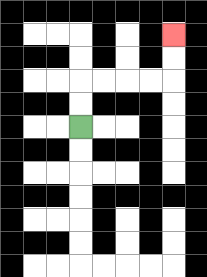{'start': '[3, 5]', 'end': '[7, 1]', 'path_directions': 'U,U,R,R,R,R,U,U', 'path_coordinates': '[[3, 5], [3, 4], [3, 3], [4, 3], [5, 3], [6, 3], [7, 3], [7, 2], [7, 1]]'}